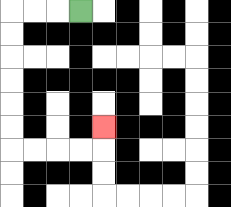{'start': '[3, 0]', 'end': '[4, 5]', 'path_directions': 'L,L,L,D,D,D,D,D,D,R,R,R,R,U', 'path_coordinates': '[[3, 0], [2, 0], [1, 0], [0, 0], [0, 1], [0, 2], [0, 3], [0, 4], [0, 5], [0, 6], [1, 6], [2, 6], [3, 6], [4, 6], [4, 5]]'}